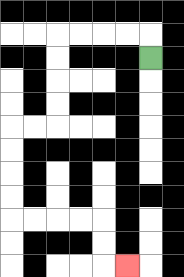{'start': '[6, 2]', 'end': '[5, 11]', 'path_directions': 'U,L,L,L,L,D,D,D,D,L,L,D,D,D,D,R,R,R,R,D,D,R', 'path_coordinates': '[[6, 2], [6, 1], [5, 1], [4, 1], [3, 1], [2, 1], [2, 2], [2, 3], [2, 4], [2, 5], [1, 5], [0, 5], [0, 6], [0, 7], [0, 8], [0, 9], [1, 9], [2, 9], [3, 9], [4, 9], [4, 10], [4, 11], [5, 11]]'}